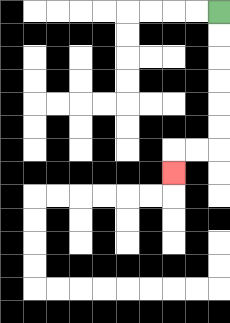{'start': '[9, 0]', 'end': '[7, 7]', 'path_directions': 'D,D,D,D,D,D,L,L,D', 'path_coordinates': '[[9, 0], [9, 1], [9, 2], [9, 3], [9, 4], [9, 5], [9, 6], [8, 6], [7, 6], [7, 7]]'}